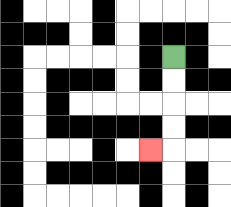{'start': '[7, 2]', 'end': '[6, 6]', 'path_directions': 'D,D,D,D,L', 'path_coordinates': '[[7, 2], [7, 3], [7, 4], [7, 5], [7, 6], [6, 6]]'}